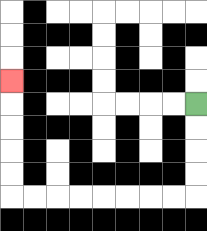{'start': '[8, 4]', 'end': '[0, 3]', 'path_directions': 'D,D,D,D,L,L,L,L,L,L,L,L,U,U,U,U,U', 'path_coordinates': '[[8, 4], [8, 5], [8, 6], [8, 7], [8, 8], [7, 8], [6, 8], [5, 8], [4, 8], [3, 8], [2, 8], [1, 8], [0, 8], [0, 7], [0, 6], [0, 5], [0, 4], [0, 3]]'}